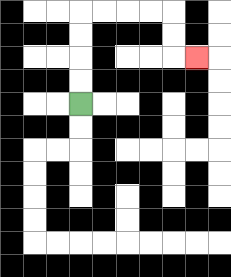{'start': '[3, 4]', 'end': '[8, 2]', 'path_directions': 'U,U,U,U,R,R,R,R,D,D,R', 'path_coordinates': '[[3, 4], [3, 3], [3, 2], [3, 1], [3, 0], [4, 0], [5, 0], [6, 0], [7, 0], [7, 1], [7, 2], [8, 2]]'}